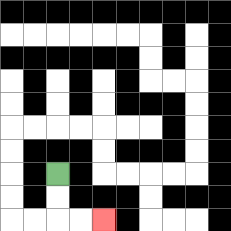{'start': '[2, 7]', 'end': '[4, 9]', 'path_directions': 'D,D,R,R', 'path_coordinates': '[[2, 7], [2, 8], [2, 9], [3, 9], [4, 9]]'}